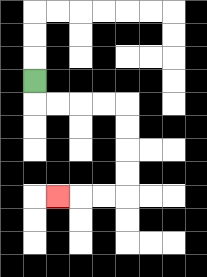{'start': '[1, 3]', 'end': '[2, 8]', 'path_directions': 'D,R,R,R,R,D,D,D,D,L,L,L', 'path_coordinates': '[[1, 3], [1, 4], [2, 4], [3, 4], [4, 4], [5, 4], [5, 5], [5, 6], [5, 7], [5, 8], [4, 8], [3, 8], [2, 8]]'}